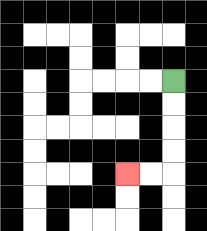{'start': '[7, 3]', 'end': '[5, 7]', 'path_directions': 'D,D,D,D,L,L', 'path_coordinates': '[[7, 3], [7, 4], [7, 5], [7, 6], [7, 7], [6, 7], [5, 7]]'}